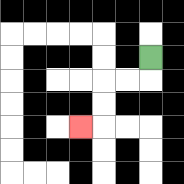{'start': '[6, 2]', 'end': '[3, 5]', 'path_directions': 'D,L,L,D,D,L', 'path_coordinates': '[[6, 2], [6, 3], [5, 3], [4, 3], [4, 4], [4, 5], [3, 5]]'}